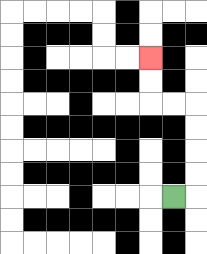{'start': '[7, 8]', 'end': '[6, 2]', 'path_directions': 'R,U,U,U,U,L,L,U,U', 'path_coordinates': '[[7, 8], [8, 8], [8, 7], [8, 6], [8, 5], [8, 4], [7, 4], [6, 4], [6, 3], [6, 2]]'}